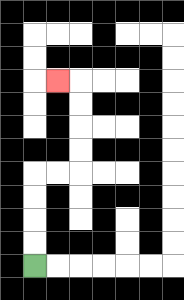{'start': '[1, 11]', 'end': '[2, 3]', 'path_directions': 'U,U,U,U,R,R,U,U,U,U,L', 'path_coordinates': '[[1, 11], [1, 10], [1, 9], [1, 8], [1, 7], [2, 7], [3, 7], [3, 6], [3, 5], [3, 4], [3, 3], [2, 3]]'}